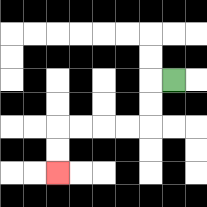{'start': '[7, 3]', 'end': '[2, 7]', 'path_directions': 'L,D,D,L,L,L,L,D,D', 'path_coordinates': '[[7, 3], [6, 3], [6, 4], [6, 5], [5, 5], [4, 5], [3, 5], [2, 5], [2, 6], [2, 7]]'}